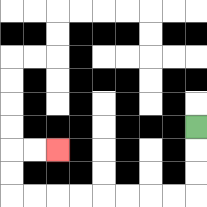{'start': '[8, 5]', 'end': '[2, 6]', 'path_directions': 'D,D,D,L,L,L,L,L,L,L,L,U,U,R,R', 'path_coordinates': '[[8, 5], [8, 6], [8, 7], [8, 8], [7, 8], [6, 8], [5, 8], [4, 8], [3, 8], [2, 8], [1, 8], [0, 8], [0, 7], [0, 6], [1, 6], [2, 6]]'}